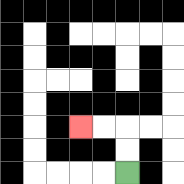{'start': '[5, 7]', 'end': '[3, 5]', 'path_directions': 'U,U,L,L', 'path_coordinates': '[[5, 7], [5, 6], [5, 5], [4, 5], [3, 5]]'}